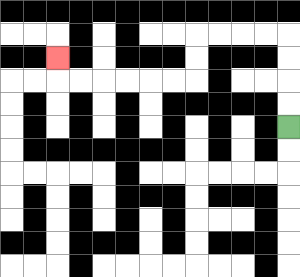{'start': '[12, 5]', 'end': '[2, 2]', 'path_directions': 'U,U,U,U,L,L,L,L,D,D,L,L,L,L,L,L,U', 'path_coordinates': '[[12, 5], [12, 4], [12, 3], [12, 2], [12, 1], [11, 1], [10, 1], [9, 1], [8, 1], [8, 2], [8, 3], [7, 3], [6, 3], [5, 3], [4, 3], [3, 3], [2, 3], [2, 2]]'}